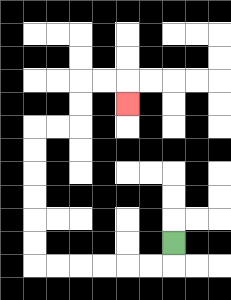{'start': '[7, 10]', 'end': '[5, 4]', 'path_directions': 'D,L,L,L,L,L,L,U,U,U,U,U,U,R,R,U,U,R,R,D', 'path_coordinates': '[[7, 10], [7, 11], [6, 11], [5, 11], [4, 11], [3, 11], [2, 11], [1, 11], [1, 10], [1, 9], [1, 8], [1, 7], [1, 6], [1, 5], [2, 5], [3, 5], [3, 4], [3, 3], [4, 3], [5, 3], [5, 4]]'}